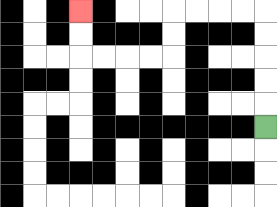{'start': '[11, 5]', 'end': '[3, 0]', 'path_directions': 'U,U,U,U,U,L,L,L,L,D,D,L,L,L,L,U,U', 'path_coordinates': '[[11, 5], [11, 4], [11, 3], [11, 2], [11, 1], [11, 0], [10, 0], [9, 0], [8, 0], [7, 0], [7, 1], [7, 2], [6, 2], [5, 2], [4, 2], [3, 2], [3, 1], [3, 0]]'}